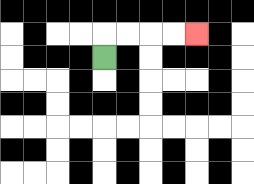{'start': '[4, 2]', 'end': '[8, 1]', 'path_directions': 'U,R,R,R,R', 'path_coordinates': '[[4, 2], [4, 1], [5, 1], [6, 1], [7, 1], [8, 1]]'}